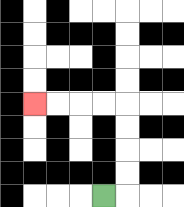{'start': '[4, 8]', 'end': '[1, 4]', 'path_directions': 'R,U,U,U,U,L,L,L,L', 'path_coordinates': '[[4, 8], [5, 8], [5, 7], [5, 6], [5, 5], [5, 4], [4, 4], [3, 4], [2, 4], [1, 4]]'}